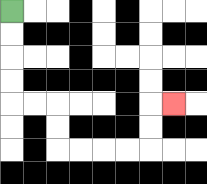{'start': '[0, 0]', 'end': '[7, 4]', 'path_directions': 'D,D,D,D,R,R,D,D,R,R,R,R,U,U,R', 'path_coordinates': '[[0, 0], [0, 1], [0, 2], [0, 3], [0, 4], [1, 4], [2, 4], [2, 5], [2, 6], [3, 6], [4, 6], [5, 6], [6, 6], [6, 5], [6, 4], [7, 4]]'}